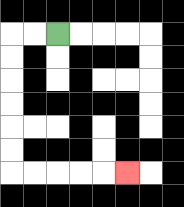{'start': '[2, 1]', 'end': '[5, 7]', 'path_directions': 'L,L,D,D,D,D,D,D,R,R,R,R,R', 'path_coordinates': '[[2, 1], [1, 1], [0, 1], [0, 2], [0, 3], [0, 4], [0, 5], [0, 6], [0, 7], [1, 7], [2, 7], [3, 7], [4, 7], [5, 7]]'}